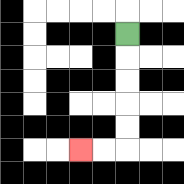{'start': '[5, 1]', 'end': '[3, 6]', 'path_directions': 'D,D,D,D,D,L,L', 'path_coordinates': '[[5, 1], [5, 2], [5, 3], [5, 4], [5, 5], [5, 6], [4, 6], [3, 6]]'}